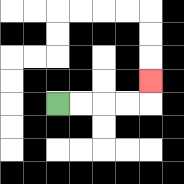{'start': '[2, 4]', 'end': '[6, 3]', 'path_directions': 'R,R,R,R,U', 'path_coordinates': '[[2, 4], [3, 4], [4, 4], [5, 4], [6, 4], [6, 3]]'}